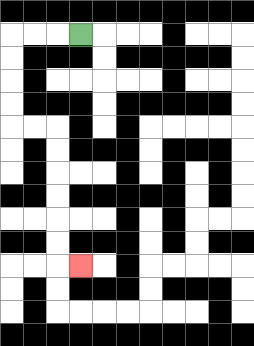{'start': '[3, 1]', 'end': '[3, 11]', 'path_directions': 'L,L,L,D,D,D,D,R,R,D,D,D,D,D,D,R', 'path_coordinates': '[[3, 1], [2, 1], [1, 1], [0, 1], [0, 2], [0, 3], [0, 4], [0, 5], [1, 5], [2, 5], [2, 6], [2, 7], [2, 8], [2, 9], [2, 10], [2, 11], [3, 11]]'}